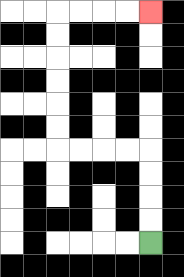{'start': '[6, 10]', 'end': '[6, 0]', 'path_directions': 'U,U,U,U,L,L,L,L,U,U,U,U,U,U,R,R,R,R', 'path_coordinates': '[[6, 10], [6, 9], [6, 8], [6, 7], [6, 6], [5, 6], [4, 6], [3, 6], [2, 6], [2, 5], [2, 4], [2, 3], [2, 2], [2, 1], [2, 0], [3, 0], [4, 0], [5, 0], [6, 0]]'}